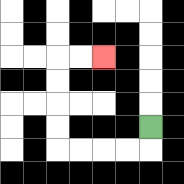{'start': '[6, 5]', 'end': '[4, 2]', 'path_directions': 'D,L,L,L,L,U,U,U,U,R,R', 'path_coordinates': '[[6, 5], [6, 6], [5, 6], [4, 6], [3, 6], [2, 6], [2, 5], [2, 4], [2, 3], [2, 2], [3, 2], [4, 2]]'}